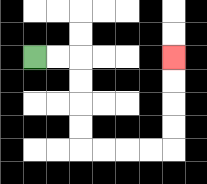{'start': '[1, 2]', 'end': '[7, 2]', 'path_directions': 'R,R,D,D,D,D,R,R,R,R,U,U,U,U', 'path_coordinates': '[[1, 2], [2, 2], [3, 2], [3, 3], [3, 4], [3, 5], [3, 6], [4, 6], [5, 6], [6, 6], [7, 6], [7, 5], [7, 4], [7, 3], [7, 2]]'}